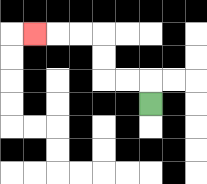{'start': '[6, 4]', 'end': '[1, 1]', 'path_directions': 'U,L,L,U,U,L,L,L', 'path_coordinates': '[[6, 4], [6, 3], [5, 3], [4, 3], [4, 2], [4, 1], [3, 1], [2, 1], [1, 1]]'}